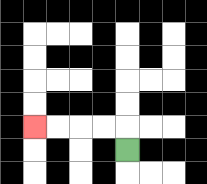{'start': '[5, 6]', 'end': '[1, 5]', 'path_directions': 'U,L,L,L,L', 'path_coordinates': '[[5, 6], [5, 5], [4, 5], [3, 5], [2, 5], [1, 5]]'}